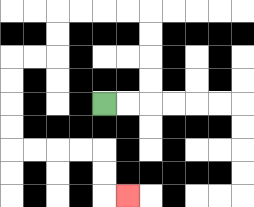{'start': '[4, 4]', 'end': '[5, 8]', 'path_directions': 'R,R,U,U,U,U,L,L,L,L,D,D,L,L,D,D,D,D,R,R,R,R,D,D,R', 'path_coordinates': '[[4, 4], [5, 4], [6, 4], [6, 3], [6, 2], [6, 1], [6, 0], [5, 0], [4, 0], [3, 0], [2, 0], [2, 1], [2, 2], [1, 2], [0, 2], [0, 3], [0, 4], [0, 5], [0, 6], [1, 6], [2, 6], [3, 6], [4, 6], [4, 7], [4, 8], [5, 8]]'}